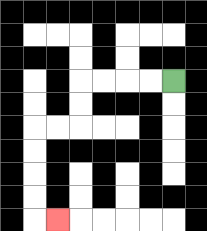{'start': '[7, 3]', 'end': '[2, 9]', 'path_directions': 'L,L,L,L,D,D,L,L,D,D,D,D,R', 'path_coordinates': '[[7, 3], [6, 3], [5, 3], [4, 3], [3, 3], [3, 4], [3, 5], [2, 5], [1, 5], [1, 6], [1, 7], [1, 8], [1, 9], [2, 9]]'}